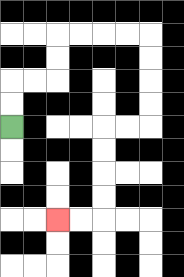{'start': '[0, 5]', 'end': '[2, 9]', 'path_directions': 'U,U,R,R,U,U,R,R,R,R,D,D,D,D,L,L,D,D,D,D,L,L', 'path_coordinates': '[[0, 5], [0, 4], [0, 3], [1, 3], [2, 3], [2, 2], [2, 1], [3, 1], [4, 1], [5, 1], [6, 1], [6, 2], [6, 3], [6, 4], [6, 5], [5, 5], [4, 5], [4, 6], [4, 7], [4, 8], [4, 9], [3, 9], [2, 9]]'}